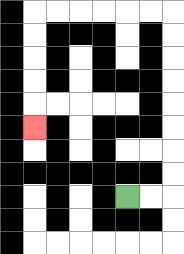{'start': '[5, 8]', 'end': '[1, 5]', 'path_directions': 'R,R,U,U,U,U,U,U,U,U,L,L,L,L,L,L,D,D,D,D,D', 'path_coordinates': '[[5, 8], [6, 8], [7, 8], [7, 7], [7, 6], [7, 5], [7, 4], [7, 3], [7, 2], [7, 1], [7, 0], [6, 0], [5, 0], [4, 0], [3, 0], [2, 0], [1, 0], [1, 1], [1, 2], [1, 3], [1, 4], [1, 5]]'}